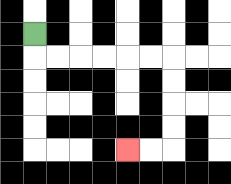{'start': '[1, 1]', 'end': '[5, 6]', 'path_directions': 'D,R,R,R,R,R,R,D,D,D,D,L,L', 'path_coordinates': '[[1, 1], [1, 2], [2, 2], [3, 2], [4, 2], [5, 2], [6, 2], [7, 2], [7, 3], [7, 4], [7, 5], [7, 6], [6, 6], [5, 6]]'}